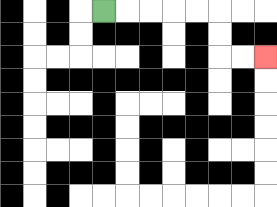{'start': '[4, 0]', 'end': '[11, 2]', 'path_directions': 'R,R,R,R,R,D,D,R,R', 'path_coordinates': '[[4, 0], [5, 0], [6, 0], [7, 0], [8, 0], [9, 0], [9, 1], [9, 2], [10, 2], [11, 2]]'}